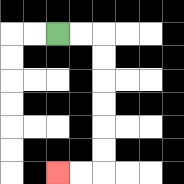{'start': '[2, 1]', 'end': '[2, 7]', 'path_directions': 'R,R,D,D,D,D,D,D,L,L', 'path_coordinates': '[[2, 1], [3, 1], [4, 1], [4, 2], [4, 3], [4, 4], [4, 5], [4, 6], [4, 7], [3, 7], [2, 7]]'}